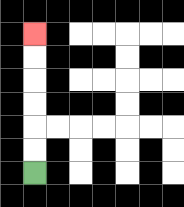{'start': '[1, 7]', 'end': '[1, 1]', 'path_directions': 'U,U,U,U,U,U', 'path_coordinates': '[[1, 7], [1, 6], [1, 5], [1, 4], [1, 3], [1, 2], [1, 1]]'}